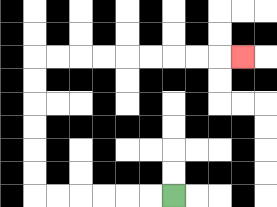{'start': '[7, 8]', 'end': '[10, 2]', 'path_directions': 'L,L,L,L,L,L,U,U,U,U,U,U,R,R,R,R,R,R,R,R,R', 'path_coordinates': '[[7, 8], [6, 8], [5, 8], [4, 8], [3, 8], [2, 8], [1, 8], [1, 7], [1, 6], [1, 5], [1, 4], [1, 3], [1, 2], [2, 2], [3, 2], [4, 2], [5, 2], [6, 2], [7, 2], [8, 2], [9, 2], [10, 2]]'}